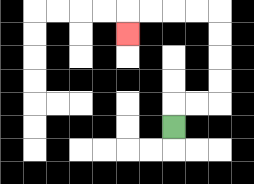{'start': '[7, 5]', 'end': '[5, 1]', 'path_directions': 'U,R,R,U,U,U,U,L,L,L,L,D', 'path_coordinates': '[[7, 5], [7, 4], [8, 4], [9, 4], [9, 3], [9, 2], [9, 1], [9, 0], [8, 0], [7, 0], [6, 0], [5, 0], [5, 1]]'}